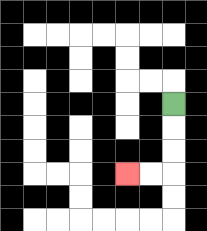{'start': '[7, 4]', 'end': '[5, 7]', 'path_directions': 'D,D,D,L,L', 'path_coordinates': '[[7, 4], [7, 5], [7, 6], [7, 7], [6, 7], [5, 7]]'}